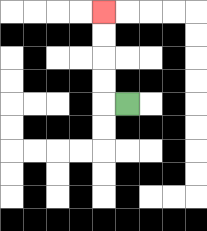{'start': '[5, 4]', 'end': '[4, 0]', 'path_directions': 'L,U,U,U,U', 'path_coordinates': '[[5, 4], [4, 4], [4, 3], [4, 2], [4, 1], [4, 0]]'}